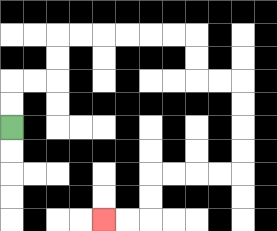{'start': '[0, 5]', 'end': '[4, 9]', 'path_directions': 'U,U,R,R,U,U,R,R,R,R,R,R,D,D,R,R,D,D,D,D,L,L,L,L,D,D,L,L', 'path_coordinates': '[[0, 5], [0, 4], [0, 3], [1, 3], [2, 3], [2, 2], [2, 1], [3, 1], [4, 1], [5, 1], [6, 1], [7, 1], [8, 1], [8, 2], [8, 3], [9, 3], [10, 3], [10, 4], [10, 5], [10, 6], [10, 7], [9, 7], [8, 7], [7, 7], [6, 7], [6, 8], [6, 9], [5, 9], [4, 9]]'}